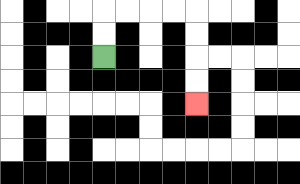{'start': '[4, 2]', 'end': '[8, 4]', 'path_directions': 'U,U,R,R,R,R,D,D,D,D', 'path_coordinates': '[[4, 2], [4, 1], [4, 0], [5, 0], [6, 0], [7, 0], [8, 0], [8, 1], [8, 2], [8, 3], [8, 4]]'}